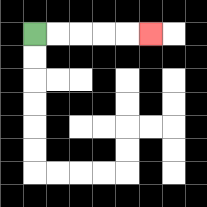{'start': '[1, 1]', 'end': '[6, 1]', 'path_directions': 'R,R,R,R,R', 'path_coordinates': '[[1, 1], [2, 1], [3, 1], [4, 1], [5, 1], [6, 1]]'}